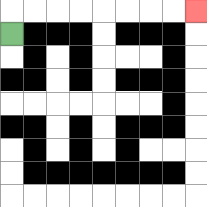{'start': '[0, 1]', 'end': '[8, 0]', 'path_directions': 'U,R,R,R,R,R,R,R,R', 'path_coordinates': '[[0, 1], [0, 0], [1, 0], [2, 0], [3, 0], [4, 0], [5, 0], [6, 0], [7, 0], [8, 0]]'}